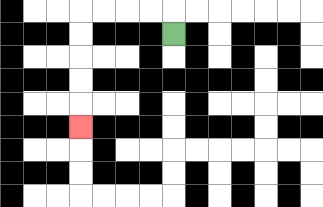{'start': '[7, 1]', 'end': '[3, 5]', 'path_directions': 'U,L,L,L,L,D,D,D,D,D', 'path_coordinates': '[[7, 1], [7, 0], [6, 0], [5, 0], [4, 0], [3, 0], [3, 1], [3, 2], [3, 3], [3, 4], [3, 5]]'}